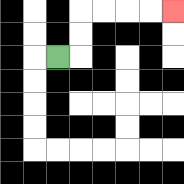{'start': '[2, 2]', 'end': '[7, 0]', 'path_directions': 'R,U,U,R,R,R,R', 'path_coordinates': '[[2, 2], [3, 2], [3, 1], [3, 0], [4, 0], [5, 0], [6, 0], [7, 0]]'}